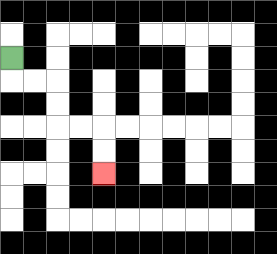{'start': '[0, 2]', 'end': '[4, 7]', 'path_directions': 'D,R,R,D,D,R,R,D,D', 'path_coordinates': '[[0, 2], [0, 3], [1, 3], [2, 3], [2, 4], [2, 5], [3, 5], [4, 5], [4, 6], [4, 7]]'}